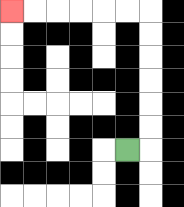{'start': '[5, 6]', 'end': '[0, 0]', 'path_directions': 'R,U,U,U,U,U,U,L,L,L,L,L,L', 'path_coordinates': '[[5, 6], [6, 6], [6, 5], [6, 4], [6, 3], [6, 2], [6, 1], [6, 0], [5, 0], [4, 0], [3, 0], [2, 0], [1, 0], [0, 0]]'}